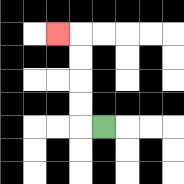{'start': '[4, 5]', 'end': '[2, 1]', 'path_directions': 'L,U,U,U,U,L', 'path_coordinates': '[[4, 5], [3, 5], [3, 4], [3, 3], [3, 2], [3, 1], [2, 1]]'}